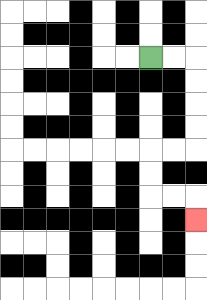{'start': '[6, 2]', 'end': '[8, 9]', 'path_directions': 'R,R,D,D,D,D,L,L,D,D,R,R,D', 'path_coordinates': '[[6, 2], [7, 2], [8, 2], [8, 3], [8, 4], [8, 5], [8, 6], [7, 6], [6, 6], [6, 7], [6, 8], [7, 8], [8, 8], [8, 9]]'}